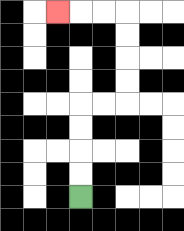{'start': '[3, 8]', 'end': '[2, 0]', 'path_directions': 'U,U,U,U,R,R,U,U,U,U,L,L,L', 'path_coordinates': '[[3, 8], [3, 7], [3, 6], [3, 5], [3, 4], [4, 4], [5, 4], [5, 3], [5, 2], [5, 1], [5, 0], [4, 0], [3, 0], [2, 0]]'}